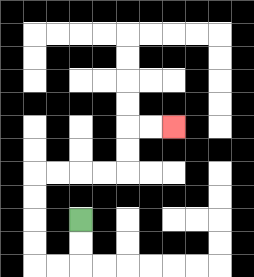{'start': '[3, 9]', 'end': '[7, 5]', 'path_directions': 'D,D,L,L,U,U,U,U,R,R,R,R,U,U,R,R', 'path_coordinates': '[[3, 9], [3, 10], [3, 11], [2, 11], [1, 11], [1, 10], [1, 9], [1, 8], [1, 7], [2, 7], [3, 7], [4, 7], [5, 7], [5, 6], [5, 5], [6, 5], [7, 5]]'}